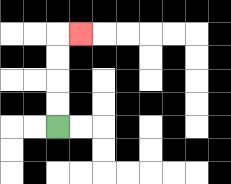{'start': '[2, 5]', 'end': '[3, 1]', 'path_directions': 'U,U,U,U,R', 'path_coordinates': '[[2, 5], [2, 4], [2, 3], [2, 2], [2, 1], [3, 1]]'}